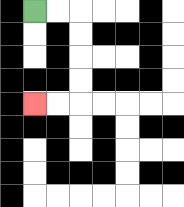{'start': '[1, 0]', 'end': '[1, 4]', 'path_directions': 'R,R,D,D,D,D,L,L', 'path_coordinates': '[[1, 0], [2, 0], [3, 0], [3, 1], [3, 2], [3, 3], [3, 4], [2, 4], [1, 4]]'}